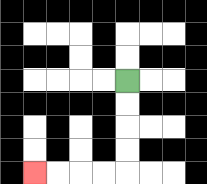{'start': '[5, 3]', 'end': '[1, 7]', 'path_directions': 'D,D,D,D,L,L,L,L', 'path_coordinates': '[[5, 3], [5, 4], [5, 5], [5, 6], [5, 7], [4, 7], [3, 7], [2, 7], [1, 7]]'}